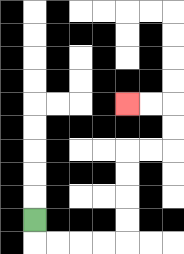{'start': '[1, 9]', 'end': '[5, 4]', 'path_directions': 'D,R,R,R,R,U,U,U,U,R,R,U,U,L,L', 'path_coordinates': '[[1, 9], [1, 10], [2, 10], [3, 10], [4, 10], [5, 10], [5, 9], [5, 8], [5, 7], [5, 6], [6, 6], [7, 6], [7, 5], [7, 4], [6, 4], [5, 4]]'}